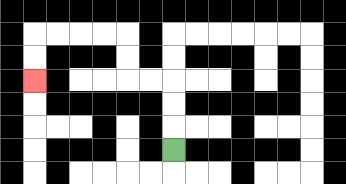{'start': '[7, 6]', 'end': '[1, 3]', 'path_directions': 'U,U,U,L,L,U,U,L,L,L,L,D,D', 'path_coordinates': '[[7, 6], [7, 5], [7, 4], [7, 3], [6, 3], [5, 3], [5, 2], [5, 1], [4, 1], [3, 1], [2, 1], [1, 1], [1, 2], [1, 3]]'}